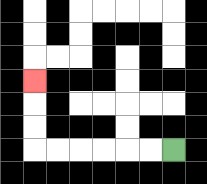{'start': '[7, 6]', 'end': '[1, 3]', 'path_directions': 'L,L,L,L,L,L,U,U,U', 'path_coordinates': '[[7, 6], [6, 6], [5, 6], [4, 6], [3, 6], [2, 6], [1, 6], [1, 5], [1, 4], [1, 3]]'}